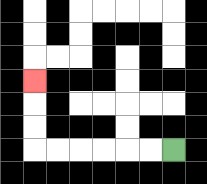{'start': '[7, 6]', 'end': '[1, 3]', 'path_directions': 'L,L,L,L,L,L,U,U,U', 'path_coordinates': '[[7, 6], [6, 6], [5, 6], [4, 6], [3, 6], [2, 6], [1, 6], [1, 5], [1, 4], [1, 3]]'}